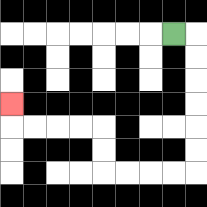{'start': '[7, 1]', 'end': '[0, 4]', 'path_directions': 'R,D,D,D,D,D,D,L,L,L,L,U,U,L,L,L,L,U', 'path_coordinates': '[[7, 1], [8, 1], [8, 2], [8, 3], [8, 4], [8, 5], [8, 6], [8, 7], [7, 7], [6, 7], [5, 7], [4, 7], [4, 6], [4, 5], [3, 5], [2, 5], [1, 5], [0, 5], [0, 4]]'}